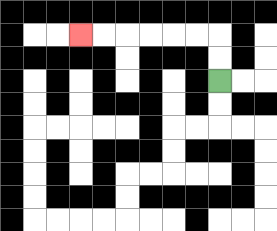{'start': '[9, 3]', 'end': '[3, 1]', 'path_directions': 'U,U,L,L,L,L,L,L', 'path_coordinates': '[[9, 3], [9, 2], [9, 1], [8, 1], [7, 1], [6, 1], [5, 1], [4, 1], [3, 1]]'}